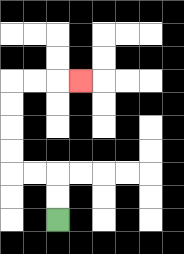{'start': '[2, 9]', 'end': '[3, 3]', 'path_directions': 'U,U,L,L,U,U,U,U,R,R,R', 'path_coordinates': '[[2, 9], [2, 8], [2, 7], [1, 7], [0, 7], [0, 6], [0, 5], [0, 4], [0, 3], [1, 3], [2, 3], [3, 3]]'}